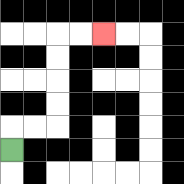{'start': '[0, 6]', 'end': '[4, 1]', 'path_directions': 'U,R,R,U,U,U,U,R,R', 'path_coordinates': '[[0, 6], [0, 5], [1, 5], [2, 5], [2, 4], [2, 3], [2, 2], [2, 1], [3, 1], [4, 1]]'}